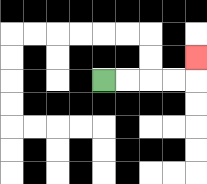{'start': '[4, 3]', 'end': '[8, 2]', 'path_directions': 'R,R,R,R,U', 'path_coordinates': '[[4, 3], [5, 3], [6, 3], [7, 3], [8, 3], [8, 2]]'}